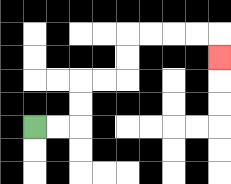{'start': '[1, 5]', 'end': '[9, 2]', 'path_directions': 'R,R,U,U,R,R,U,U,R,R,R,R,D', 'path_coordinates': '[[1, 5], [2, 5], [3, 5], [3, 4], [3, 3], [4, 3], [5, 3], [5, 2], [5, 1], [6, 1], [7, 1], [8, 1], [9, 1], [9, 2]]'}